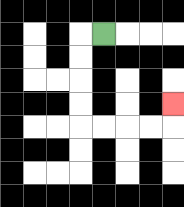{'start': '[4, 1]', 'end': '[7, 4]', 'path_directions': 'L,D,D,D,D,R,R,R,R,U', 'path_coordinates': '[[4, 1], [3, 1], [3, 2], [3, 3], [3, 4], [3, 5], [4, 5], [5, 5], [6, 5], [7, 5], [7, 4]]'}